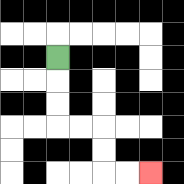{'start': '[2, 2]', 'end': '[6, 7]', 'path_directions': 'D,D,D,R,R,D,D,R,R', 'path_coordinates': '[[2, 2], [2, 3], [2, 4], [2, 5], [3, 5], [4, 5], [4, 6], [4, 7], [5, 7], [6, 7]]'}